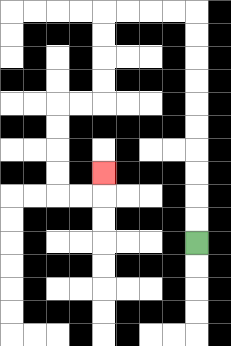{'start': '[8, 10]', 'end': '[4, 7]', 'path_directions': 'U,U,U,U,U,U,U,U,U,U,L,L,L,L,D,D,D,D,L,L,D,D,D,D,R,R,U', 'path_coordinates': '[[8, 10], [8, 9], [8, 8], [8, 7], [8, 6], [8, 5], [8, 4], [8, 3], [8, 2], [8, 1], [8, 0], [7, 0], [6, 0], [5, 0], [4, 0], [4, 1], [4, 2], [4, 3], [4, 4], [3, 4], [2, 4], [2, 5], [2, 6], [2, 7], [2, 8], [3, 8], [4, 8], [4, 7]]'}